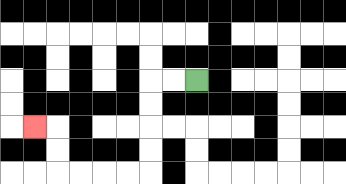{'start': '[8, 3]', 'end': '[1, 5]', 'path_directions': 'L,L,D,D,D,D,L,L,L,L,U,U,L', 'path_coordinates': '[[8, 3], [7, 3], [6, 3], [6, 4], [6, 5], [6, 6], [6, 7], [5, 7], [4, 7], [3, 7], [2, 7], [2, 6], [2, 5], [1, 5]]'}